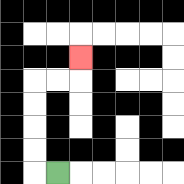{'start': '[2, 7]', 'end': '[3, 2]', 'path_directions': 'L,U,U,U,U,R,R,U', 'path_coordinates': '[[2, 7], [1, 7], [1, 6], [1, 5], [1, 4], [1, 3], [2, 3], [3, 3], [3, 2]]'}